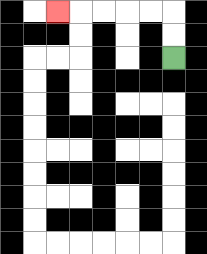{'start': '[7, 2]', 'end': '[2, 0]', 'path_directions': 'U,U,L,L,L,L,L', 'path_coordinates': '[[7, 2], [7, 1], [7, 0], [6, 0], [5, 0], [4, 0], [3, 0], [2, 0]]'}